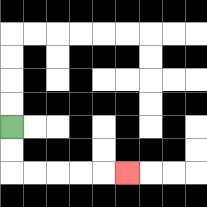{'start': '[0, 5]', 'end': '[5, 7]', 'path_directions': 'D,D,R,R,R,R,R', 'path_coordinates': '[[0, 5], [0, 6], [0, 7], [1, 7], [2, 7], [3, 7], [4, 7], [5, 7]]'}